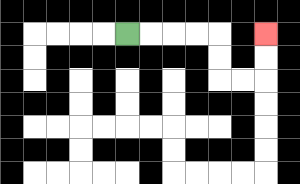{'start': '[5, 1]', 'end': '[11, 1]', 'path_directions': 'R,R,R,R,D,D,R,R,U,U', 'path_coordinates': '[[5, 1], [6, 1], [7, 1], [8, 1], [9, 1], [9, 2], [9, 3], [10, 3], [11, 3], [11, 2], [11, 1]]'}